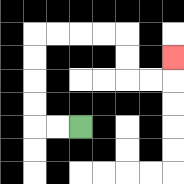{'start': '[3, 5]', 'end': '[7, 2]', 'path_directions': 'L,L,U,U,U,U,R,R,R,R,D,D,R,R,U', 'path_coordinates': '[[3, 5], [2, 5], [1, 5], [1, 4], [1, 3], [1, 2], [1, 1], [2, 1], [3, 1], [4, 1], [5, 1], [5, 2], [5, 3], [6, 3], [7, 3], [7, 2]]'}